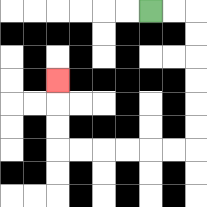{'start': '[6, 0]', 'end': '[2, 3]', 'path_directions': 'R,R,D,D,D,D,D,D,L,L,L,L,L,L,U,U,U', 'path_coordinates': '[[6, 0], [7, 0], [8, 0], [8, 1], [8, 2], [8, 3], [8, 4], [8, 5], [8, 6], [7, 6], [6, 6], [5, 6], [4, 6], [3, 6], [2, 6], [2, 5], [2, 4], [2, 3]]'}